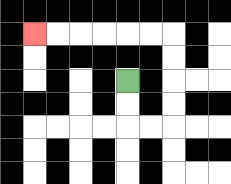{'start': '[5, 3]', 'end': '[1, 1]', 'path_directions': 'D,D,R,R,U,U,U,U,L,L,L,L,L,L', 'path_coordinates': '[[5, 3], [5, 4], [5, 5], [6, 5], [7, 5], [7, 4], [7, 3], [7, 2], [7, 1], [6, 1], [5, 1], [4, 1], [3, 1], [2, 1], [1, 1]]'}